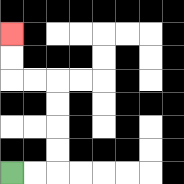{'start': '[0, 7]', 'end': '[0, 1]', 'path_directions': 'R,R,U,U,U,U,L,L,U,U', 'path_coordinates': '[[0, 7], [1, 7], [2, 7], [2, 6], [2, 5], [2, 4], [2, 3], [1, 3], [0, 3], [0, 2], [0, 1]]'}